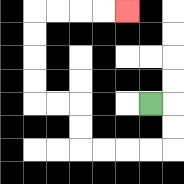{'start': '[6, 4]', 'end': '[5, 0]', 'path_directions': 'R,D,D,L,L,L,L,U,U,L,L,U,U,U,U,R,R,R,R', 'path_coordinates': '[[6, 4], [7, 4], [7, 5], [7, 6], [6, 6], [5, 6], [4, 6], [3, 6], [3, 5], [3, 4], [2, 4], [1, 4], [1, 3], [1, 2], [1, 1], [1, 0], [2, 0], [3, 0], [4, 0], [5, 0]]'}